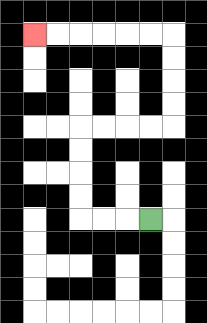{'start': '[6, 9]', 'end': '[1, 1]', 'path_directions': 'L,L,L,U,U,U,U,R,R,R,R,U,U,U,U,L,L,L,L,L,L', 'path_coordinates': '[[6, 9], [5, 9], [4, 9], [3, 9], [3, 8], [3, 7], [3, 6], [3, 5], [4, 5], [5, 5], [6, 5], [7, 5], [7, 4], [7, 3], [7, 2], [7, 1], [6, 1], [5, 1], [4, 1], [3, 1], [2, 1], [1, 1]]'}